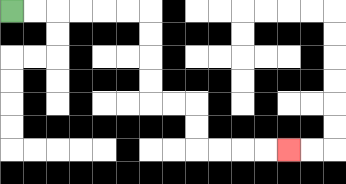{'start': '[0, 0]', 'end': '[12, 6]', 'path_directions': 'R,R,R,R,R,R,D,D,D,D,R,R,D,D,R,R,R,R', 'path_coordinates': '[[0, 0], [1, 0], [2, 0], [3, 0], [4, 0], [5, 0], [6, 0], [6, 1], [6, 2], [6, 3], [6, 4], [7, 4], [8, 4], [8, 5], [8, 6], [9, 6], [10, 6], [11, 6], [12, 6]]'}